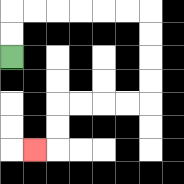{'start': '[0, 2]', 'end': '[1, 6]', 'path_directions': 'U,U,R,R,R,R,R,R,D,D,D,D,L,L,L,L,D,D,L', 'path_coordinates': '[[0, 2], [0, 1], [0, 0], [1, 0], [2, 0], [3, 0], [4, 0], [5, 0], [6, 0], [6, 1], [6, 2], [6, 3], [6, 4], [5, 4], [4, 4], [3, 4], [2, 4], [2, 5], [2, 6], [1, 6]]'}